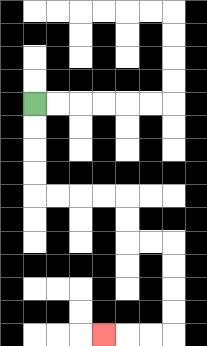{'start': '[1, 4]', 'end': '[4, 14]', 'path_directions': 'D,D,D,D,R,R,R,R,D,D,R,R,D,D,D,D,L,L,L', 'path_coordinates': '[[1, 4], [1, 5], [1, 6], [1, 7], [1, 8], [2, 8], [3, 8], [4, 8], [5, 8], [5, 9], [5, 10], [6, 10], [7, 10], [7, 11], [7, 12], [7, 13], [7, 14], [6, 14], [5, 14], [4, 14]]'}